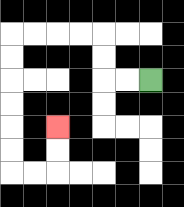{'start': '[6, 3]', 'end': '[2, 5]', 'path_directions': 'L,L,U,U,L,L,L,L,D,D,D,D,D,D,R,R,U,U', 'path_coordinates': '[[6, 3], [5, 3], [4, 3], [4, 2], [4, 1], [3, 1], [2, 1], [1, 1], [0, 1], [0, 2], [0, 3], [0, 4], [0, 5], [0, 6], [0, 7], [1, 7], [2, 7], [2, 6], [2, 5]]'}